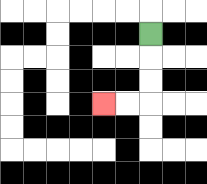{'start': '[6, 1]', 'end': '[4, 4]', 'path_directions': 'D,D,D,L,L', 'path_coordinates': '[[6, 1], [6, 2], [6, 3], [6, 4], [5, 4], [4, 4]]'}